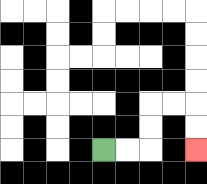{'start': '[4, 6]', 'end': '[8, 6]', 'path_directions': 'R,R,U,U,R,R,D,D', 'path_coordinates': '[[4, 6], [5, 6], [6, 6], [6, 5], [6, 4], [7, 4], [8, 4], [8, 5], [8, 6]]'}